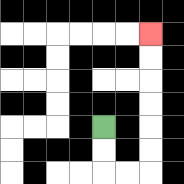{'start': '[4, 5]', 'end': '[6, 1]', 'path_directions': 'D,D,R,R,U,U,U,U,U,U', 'path_coordinates': '[[4, 5], [4, 6], [4, 7], [5, 7], [6, 7], [6, 6], [6, 5], [6, 4], [6, 3], [6, 2], [6, 1]]'}